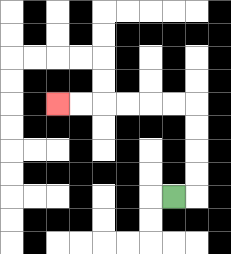{'start': '[7, 8]', 'end': '[2, 4]', 'path_directions': 'R,U,U,U,U,L,L,L,L,L,L', 'path_coordinates': '[[7, 8], [8, 8], [8, 7], [8, 6], [8, 5], [8, 4], [7, 4], [6, 4], [5, 4], [4, 4], [3, 4], [2, 4]]'}